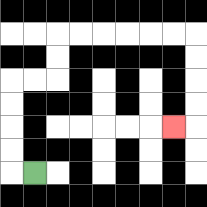{'start': '[1, 7]', 'end': '[7, 5]', 'path_directions': 'L,U,U,U,U,R,R,U,U,R,R,R,R,R,R,D,D,D,D,L', 'path_coordinates': '[[1, 7], [0, 7], [0, 6], [0, 5], [0, 4], [0, 3], [1, 3], [2, 3], [2, 2], [2, 1], [3, 1], [4, 1], [5, 1], [6, 1], [7, 1], [8, 1], [8, 2], [8, 3], [8, 4], [8, 5], [7, 5]]'}